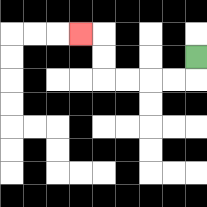{'start': '[8, 2]', 'end': '[3, 1]', 'path_directions': 'D,L,L,L,L,U,U,L', 'path_coordinates': '[[8, 2], [8, 3], [7, 3], [6, 3], [5, 3], [4, 3], [4, 2], [4, 1], [3, 1]]'}